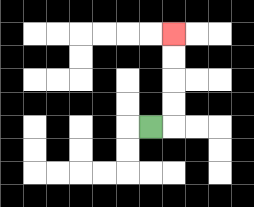{'start': '[6, 5]', 'end': '[7, 1]', 'path_directions': 'R,U,U,U,U', 'path_coordinates': '[[6, 5], [7, 5], [7, 4], [7, 3], [7, 2], [7, 1]]'}